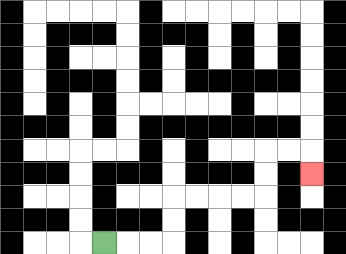{'start': '[4, 10]', 'end': '[13, 7]', 'path_directions': 'R,R,R,U,U,R,R,R,R,U,U,R,R,D', 'path_coordinates': '[[4, 10], [5, 10], [6, 10], [7, 10], [7, 9], [7, 8], [8, 8], [9, 8], [10, 8], [11, 8], [11, 7], [11, 6], [12, 6], [13, 6], [13, 7]]'}